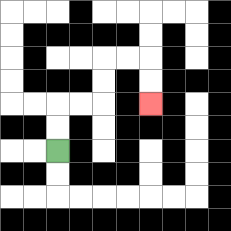{'start': '[2, 6]', 'end': '[6, 4]', 'path_directions': 'U,U,R,R,U,U,R,R,D,D', 'path_coordinates': '[[2, 6], [2, 5], [2, 4], [3, 4], [4, 4], [4, 3], [4, 2], [5, 2], [6, 2], [6, 3], [6, 4]]'}